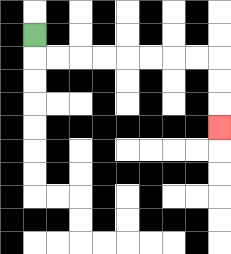{'start': '[1, 1]', 'end': '[9, 5]', 'path_directions': 'D,R,R,R,R,R,R,R,R,D,D,D', 'path_coordinates': '[[1, 1], [1, 2], [2, 2], [3, 2], [4, 2], [5, 2], [6, 2], [7, 2], [8, 2], [9, 2], [9, 3], [9, 4], [9, 5]]'}